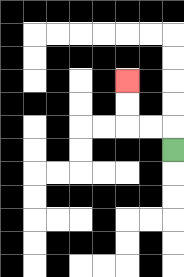{'start': '[7, 6]', 'end': '[5, 3]', 'path_directions': 'U,L,L,U,U', 'path_coordinates': '[[7, 6], [7, 5], [6, 5], [5, 5], [5, 4], [5, 3]]'}